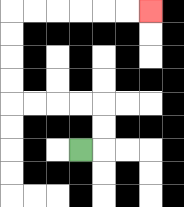{'start': '[3, 6]', 'end': '[6, 0]', 'path_directions': 'R,U,U,L,L,L,L,U,U,U,U,R,R,R,R,R,R', 'path_coordinates': '[[3, 6], [4, 6], [4, 5], [4, 4], [3, 4], [2, 4], [1, 4], [0, 4], [0, 3], [0, 2], [0, 1], [0, 0], [1, 0], [2, 0], [3, 0], [4, 0], [5, 0], [6, 0]]'}